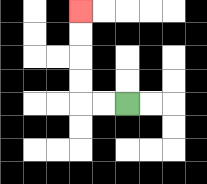{'start': '[5, 4]', 'end': '[3, 0]', 'path_directions': 'L,L,U,U,U,U', 'path_coordinates': '[[5, 4], [4, 4], [3, 4], [3, 3], [3, 2], [3, 1], [3, 0]]'}